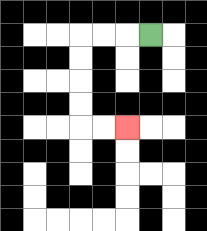{'start': '[6, 1]', 'end': '[5, 5]', 'path_directions': 'L,L,L,D,D,D,D,R,R', 'path_coordinates': '[[6, 1], [5, 1], [4, 1], [3, 1], [3, 2], [3, 3], [3, 4], [3, 5], [4, 5], [5, 5]]'}